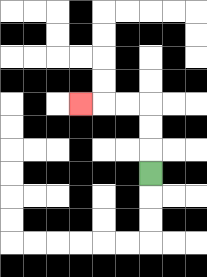{'start': '[6, 7]', 'end': '[3, 4]', 'path_directions': 'U,U,U,L,L,L', 'path_coordinates': '[[6, 7], [6, 6], [6, 5], [6, 4], [5, 4], [4, 4], [3, 4]]'}